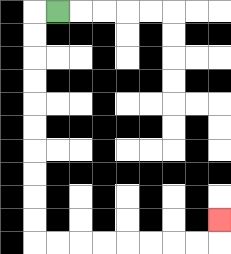{'start': '[2, 0]', 'end': '[9, 9]', 'path_directions': 'L,D,D,D,D,D,D,D,D,D,D,R,R,R,R,R,R,R,R,U', 'path_coordinates': '[[2, 0], [1, 0], [1, 1], [1, 2], [1, 3], [1, 4], [1, 5], [1, 6], [1, 7], [1, 8], [1, 9], [1, 10], [2, 10], [3, 10], [4, 10], [5, 10], [6, 10], [7, 10], [8, 10], [9, 10], [9, 9]]'}